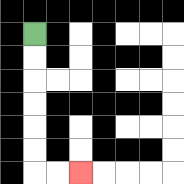{'start': '[1, 1]', 'end': '[3, 7]', 'path_directions': 'D,D,D,D,D,D,R,R', 'path_coordinates': '[[1, 1], [1, 2], [1, 3], [1, 4], [1, 5], [1, 6], [1, 7], [2, 7], [3, 7]]'}